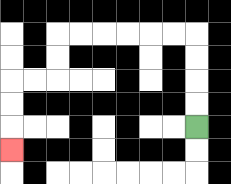{'start': '[8, 5]', 'end': '[0, 6]', 'path_directions': 'U,U,U,U,L,L,L,L,L,L,D,D,L,L,D,D,D', 'path_coordinates': '[[8, 5], [8, 4], [8, 3], [8, 2], [8, 1], [7, 1], [6, 1], [5, 1], [4, 1], [3, 1], [2, 1], [2, 2], [2, 3], [1, 3], [0, 3], [0, 4], [0, 5], [0, 6]]'}